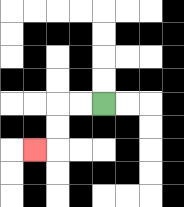{'start': '[4, 4]', 'end': '[1, 6]', 'path_directions': 'L,L,D,D,L', 'path_coordinates': '[[4, 4], [3, 4], [2, 4], [2, 5], [2, 6], [1, 6]]'}